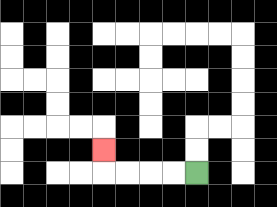{'start': '[8, 7]', 'end': '[4, 6]', 'path_directions': 'L,L,L,L,U', 'path_coordinates': '[[8, 7], [7, 7], [6, 7], [5, 7], [4, 7], [4, 6]]'}